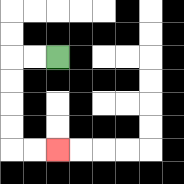{'start': '[2, 2]', 'end': '[2, 6]', 'path_directions': 'L,L,D,D,D,D,R,R', 'path_coordinates': '[[2, 2], [1, 2], [0, 2], [0, 3], [0, 4], [0, 5], [0, 6], [1, 6], [2, 6]]'}